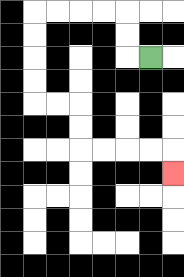{'start': '[6, 2]', 'end': '[7, 7]', 'path_directions': 'L,U,U,L,L,L,L,D,D,D,D,R,R,D,D,R,R,R,R,D', 'path_coordinates': '[[6, 2], [5, 2], [5, 1], [5, 0], [4, 0], [3, 0], [2, 0], [1, 0], [1, 1], [1, 2], [1, 3], [1, 4], [2, 4], [3, 4], [3, 5], [3, 6], [4, 6], [5, 6], [6, 6], [7, 6], [7, 7]]'}